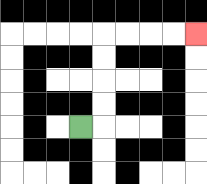{'start': '[3, 5]', 'end': '[8, 1]', 'path_directions': 'R,U,U,U,U,R,R,R,R', 'path_coordinates': '[[3, 5], [4, 5], [4, 4], [4, 3], [4, 2], [4, 1], [5, 1], [6, 1], [7, 1], [8, 1]]'}